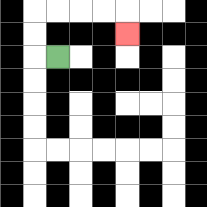{'start': '[2, 2]', 'end': '[5, 1]', 'path_directions': 'L,U,U,R,R,R,R,D', 'path_coordinates': '[[2, 2], [1, 2], [1, 1], [1, 0], [2, 0], [3, 0], [4, 0], [5, 0], [5, 1]]'}